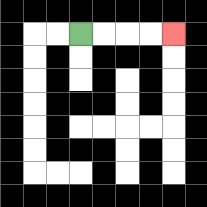{'start': '[3, 1]', 'end': '[7, 1]', 'path_directions': 'R,R,R,R', 'path_coordinates': '[[3, 1], [4, 1], [5, 1], [6, 1], [7, 1]]'}